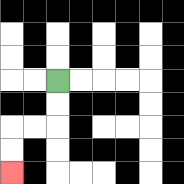{'start': '[2, 3]', 'end': '[0, 7]', 'path_directions': 'D,D,L,L,D,D', 'path_coordinates': '[[2, 3], [2, 4], [2, 5], [1, 5], [0, 5], [0, 6], [0, 7]]'}